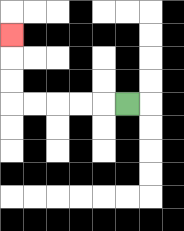{'start': '[5, 4]', 'end': '[0, 1]', 'path_directions': 'L,L,L,L,L,U,U,U', 'path_coordinates': '[[5, 4], [4, 4], [3, 4], [2, 4], [1, 4], [0, 4], [0, 3], [0, 2], [0, 1]]'}